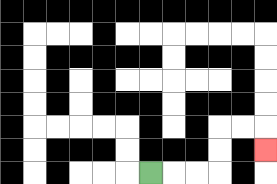{'start': '[6, 7]', 'end': '[11, 6]', 'path_directions': 'R,R,R,U,U,R,R,D', 'path_coordinates': '[[6, 7], [7, 7], [8, 7], [9, 7], [9, 6], [9, 5], [10, 5], [11, 5], [11, 6]]'}